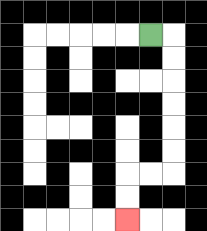{'start': '[6, 1]', 'end': '[5, 9]', 'path_directions': 'R,D,D,D,D,D,D,L,L,D,D', 'path_coordinates': '[[6, 1], [7, 1], [7, 2], [7, 3], [7, 4], [7, 5], [7, 6], [7, 7], [6, 7], [5, 7], [5, 8], [5, 9]]'}